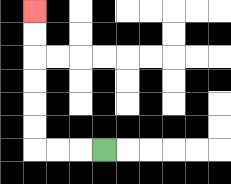{'start': '[4, 6]', 'end': '[1, 0]', 'path_directions': 'L,L,L,U,U,U,U,U,U', 'path_coordinates': '[[4, 6], [3, 6], [2, 6], [1, 6], [1, 5], [1, 4], [1, 3], [1, 2], [1, 1], [1, 0]]'}